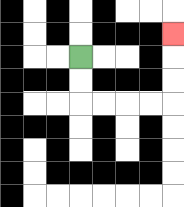{'start': '[3, 2]', 'end': '[7, 1]', 'path_directions': 'D,D,R,R,R,R,U,U,U', 'path_coordinates': '[[3, 2], [3, 3], [3, 4], [4, 4], [5, 4], [6, 4], [7, 4], [7, 3], [7, 2], [7, 1]]'}